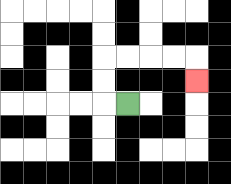{'start': '[5, 4]', 'end': '[8, 3]', 'path_directions': 'L,U,U,R,R,R,R,D', 'path_coordinates': '[[5, 4], [4, 4], [4, 3], [4, 2], [5, 2], [6, 2], [7, 2], [8, 2], [8, 3]]'}